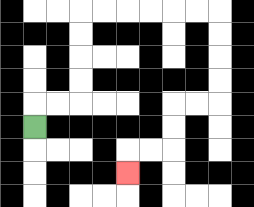{'start': '[1, 5]', 'end': '[5, 7]', 'path_directions': 'U,R,R,U,U,U,U,R,R,R,R,R,R,D,D,D,D,L,L,D,D,L,L,D', 'path_coordinates': '[[1, 5], [1, 4], [2, 4], [3, 4], [3, 3], [3, 2], [3, 1], [3, 0], [4, 0], [5, 0], [6, 0], [7, 0], [8, 0], [9, 0], [9, 1], [9, 2], [9, 3], [9, 4], [8, 4], [7, 4], [7, 5], [7, 6], [6, 6], [5, 6], [5, 7]]'}